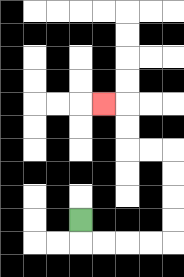{'start': '[3, 9]', 'end': '[4, 4]', 'path_directions': 'D,R,R,R,R,U,U,U,U,L,L,U,U,L', 'path_coordinates': '[[3, 9], [3, 10], [4, 10], [5, 10], [6, 10], [7, 10], [7, 9], [7, 8], [7, 7], [7, 6], [6, 6], [5, 6], [5, 5], [5, 4], [4, 4]]'}